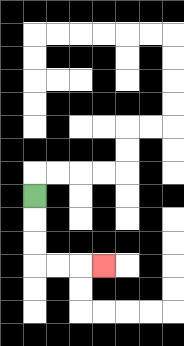{'start': '[1, 8]', 'end': '[4, 11]', 'path_directions': 'D,D,D,R,R,R', 'path_coordinates': '[[1, 8], [1, 9], [1, 10], [1, 11], [2, 11], [3, 11], [4, 11]]'}